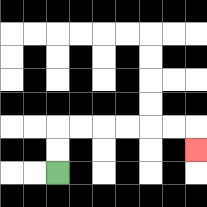{'start': '[2, 7]', 'end': '[8, 6]', 'path_directions': 'U,U,R,R,R,R,R,R,D', 'path_coordinates': '[[2, 7], [2, 6], [2, 5], [3, 5], [4, 5], [5, 5], [6, 5], [7, 5], [8, 5], [8, 6]]'}